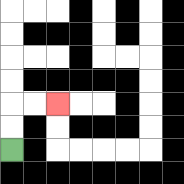{'start': '[0, 6]', 'end': '[2, 4]', 'path_directions': 'U,U,R,R', 'path_coordinates': '[[0, 6], [0, 5], [0, 4], [1, 4], [2, 4]]'}